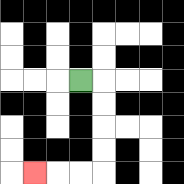{'start': '[3, 3]', 'end': '[1, 7]', 'path_directions': 'R,D,D,D,D,L,L,L', 'path_coordinates': '[[3, 3], [4, 3], [4, 4], [4, 5], [4, 6], [4, 7], [3, 7], [2, 7], [1, 7]]'}